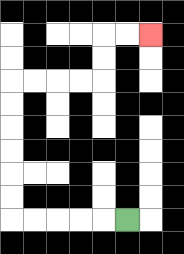{'start': '[5, 9]', 'end': '[6, 1]', 'path_directions': 'L,L,L,L,L,U,U,U,U,U,U,R,R,R,R,U,U,R,R', 'path_coordinates': '[[5, 9], [4, 9], [3, 9], [2, 9], [1, 9], [0, 9], [0, 8], [0, 7], [0, 6], [0, 5], [0, 4], [0, 3], [1, 3], [2, 3], [3, 3], [4, 3], [4, 2], [4, 1], [5, 1], [6, 1]]'}